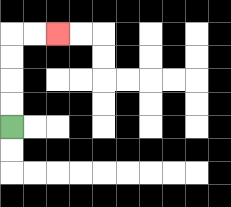{'start': '[0, 5]', 'end': '[2, 1]', 'path_directions': 'U,U,U,U,R,R', 'path_coordinates': '[[0, 5], [0, 4], [0, 3], [0, 2], [0, 1], [1, 1], [2, 1]]'}